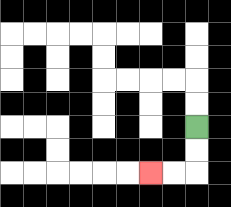{'start': '[8, 5]', 'end': '[6, 7]', 'path_directions': 'D,D,L,L', 'path_coordinates': '[[8, 5], [8, 6], [8, 7], [7, 7], [6, 7]]'}